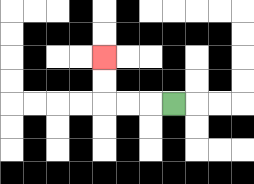{'start': '[7, 4]', 'end': '[4, 2]', 'path_directions': 'L,L,L,U,U', 'path_coordinates': '[[7, 4], [6, 4], [5, 4], [4, 4], [4, 3], [4, 2]]'}